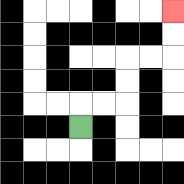{'start': '[3, 5]', 'end': '[7, 0]', 'path_directions': 'U,R,R,U,U,R,R,U,U', 'path_coordinates': '[[3, 5], [3, 4], [4, 4], [5, 4], [5, 3], [5, 2], [6, 2], [7, 2], [7, 1], [7, 0]]'}